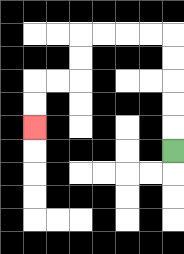{'start': '[7, 6]', 'end': '[1, 5]', 'path_directions': 'U,U,U,U,U,L,L,L,L,D,D,L,L,D,D', 'path_coordinates': '[[7, 6], [7, 5], [7, 4], [7, 3], [7, 2], [7, 1], [6, 1], [5, 1], [4, 1], [3, 1], [3, 2], [3, 3], [2, 3], [1, 3], [1, 4], [1, 5]]'}